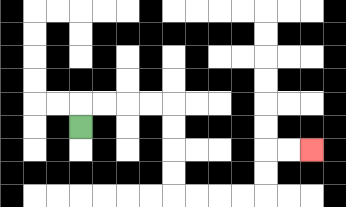{'start': '[3, 5]', 'end': '[13, 6]', 'path_directions': 'U,R,R,R,R,D,D,D,D,R,R,R,R,U,U,R,R', 'path_coordinates': '[[3, 5], [3, 4], [4, 4], [5, 4], [6, 4], [7, 4], [7, 5], [7, 6], [7, 7], [7, 8], [8, 8], [9, 8], [10, 8], [11, 8], [11, 7], [11, 6], [12, 6], [13, 6]]'}